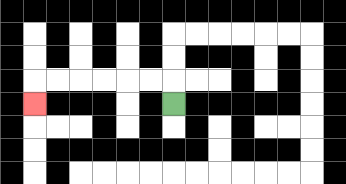{'start': '[7, 4]', 'end': '[1, 4]', 'path_directions': 'U,L,L,L,L,L,L,D', 'path_coordinates': '[[7, 4], [7, 3], [6, 3], [5, 3], [4, 3], [3, 3], [2, 3], [1, 3], [1, 4]]'}